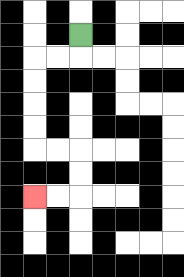{'start': '[3, 1]', 'end': '[1, 8]', 'path_directions': 'D,L,L,D,D,D,D,R,R,D,D,L,L', 'path_coordinates': '[[3, 1], [3, 2], [2, 2], [1, 2], [1, 3], [1, 4], [1, 5], [1, 6], [2, 6], [3, 6], [3, 7], [3, 8], [2, 8], [1, 8]]'}